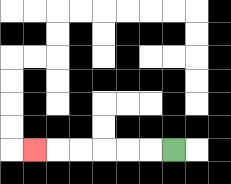{'start': '[7, 6]', 'end': '[1, 6]', 'path_directions': 'L,L,L,L,L,L', 'path_coordinates': '[[7, 6], [6, 6], [5, 6], [4, 6], [3, 6], [2, 6], [1, 6]]'}